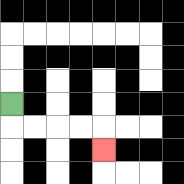{'start': '[0, 4]', 'end': '[4, 6]', 'path_directions': 'D,R,R,R,R,D', 'path_coordinates': '[[0, 4], [0, 5], [1, 5], [2, 5], [3, 5], [4, 5], [4, 6]]'}